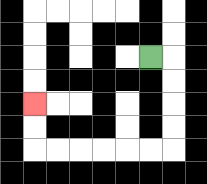{'start': '[6, 2]', 'end': '[1, 4]', 'path_directions': 'R,D,D,D,D,L,L,L,L,L,L,U,U', 'path_coordinates': '[[6, 2], [7, 2], [7, 3], [7, 4], [7, 5], [7, 6], [6, 6], [5, 6], [4, 6], [3, 6], [2, 6], [1, 6], [1, 5], [1, 4]]'}